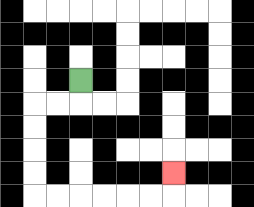{'start': '[3, 3]', 'end': '[7, 7]', 'path_directions': 'D,L,L,D,D,D,D,R,R,R,R,R,R,U', 'path_coordinates': '[[3, 3], [3, 4], [2, 4], [1, 4], [1, 5], [1, 6], [1, 7], [1, 8], [2, 8], [3, 8], [4, 8], [5, 8], [6, 8], [7, 8], [7, 7]]'}